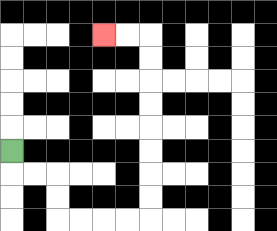{'start': '[0, 6]', 'end': '[4, 1]', 'path_directions': 'D,R,R,D,D,R,R,R,R,U,U,U,U,U,U,U,U,L,L', 'path_coordinates': '[[0, 6], [0, 7], [1, 7], [2, 7], [2, 8], [2, 9], [3, 9], [4, 9], [5, 9], [6, 9], [6, 8], [6, 7], [6, 6], [6, 5], [6, 4], [6, 3], [6, 2], [6, 1], [5, 1], [4, 1]]'}